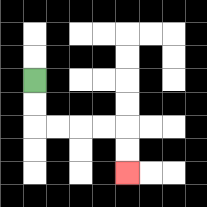{'start': '[1, 3]', 'end': '[5, 7]', 'path_directions': 'D,D,R,R,R,R,D,D', 'path_coordinates': '[[1, 3], [1, 4], [1, 5], [2, 5], [3, 5], [4, 5], [5, 5], [5, 6], [5, 7]]'}